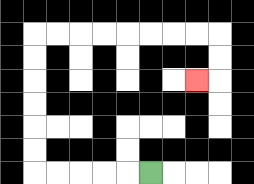{'start': '[6, 7]', 'end': '[8, 3]', 'path_directions': 'L,L,L,L,L,U,U,U,U,U,U,R,R,R,R,R,R,R,R,D,D,L', 'path_coordinates': '[[6, 7], [5, 7], [4, 7], [3, 7], [2, 7], [1, 7], [1, 6], [1, 5], [1, 4], [1, 3], [1, 2], [1, 1], [2, 1], [3, 1], [4, 1], [5, 1], [6, 1], [7, 1], [8, 1], [9, 1], [9, 2], [9, 3], [8, 3]]'}